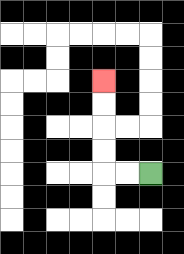{'start': '[6, 7]', 'end': '[4, 3]', 'path_directions': 'L,L,U,U,U,U', 'path_coordinates': '[[6, 7], [5, 7], [4, 7], [4, 6], [4, 5], [4, 4], [4, 3]]'}